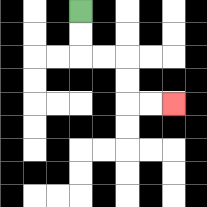{'start': '[3, 0]', 'end': '[7, 4]', 'path_directions': 'D,D,R,R,D,D,R,R', 'path_coordinates': '[[3, 0], [3, 1], [3, 2], [4, 2], [5, 2], [5, 3], [5, 4], [6, 4], [7, 4]]'}